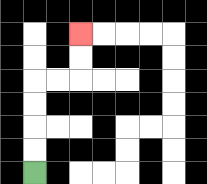{'start': '[1, 7]', 'end': '[3, 1]', 'path_directions': 'U,U,U,U,R,R,U,U', 'path_coordinates': '[[1, 7], [1, 6], [1, 5], [1, 4], [1, 3], [2, 3], [3, 3], [3, 2], [3, 1]]'}